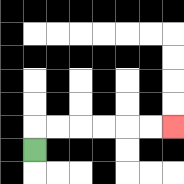{'start': '[1, 6]', 'end': '[7, 5]', 'path_directions': 'U,R,R,R,R,R,R', 'path_coordinates': '[[1, 6], [1, 5], [2, 5], [3, 5], [4, 5], [5, 5], [6, 5], [7, 5]]'}